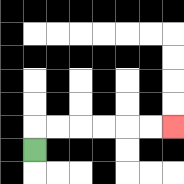{'start': '[1, 6]', 'end': '[7, 5]', 'path_directions': 'U,R,R,R,R,R,R', 'path_coordinates': '[[1, 6], [1, 5], [2, 5], [3, 5], [4, 5], [5, 5], [6, 5], [7, 5]]'}